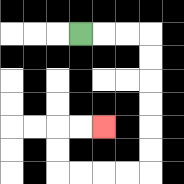{'start': '[3, 1]', 'end': '[4, 5]', 'path_directions': 'R,R,R,D,D,D,D,D,D,L,L,L,L,U,U,R,R', 'path_coordinates': '[[3, 1], [4, 1], [5, 1], [6, 1], [6, 2], [6, 3], [6, 4], [6, 5], [6, 6], [6, 7], [5, 7], [4, 7], [3, 7], [2, 7], [2, 6], [2, 5], [3, 5], [4, 5]]'}